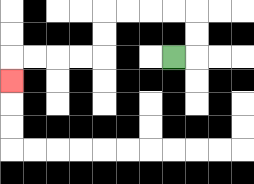{'start': '[7, 2]', 'end': '[0, 3]', 'path_directions': 'R,U,U,L,L,L,L,D,D,L,L,L,L,D', 'path_coordinates': '[[7, 2], [8, 2], [8, 1], [8, 0], [7, 0], [6, 0], [5, 0], [4, 0], [4, 1], [4, 2], [3, 2], [2, 2], [1, 2], [0, 2], [0, 3]]'}